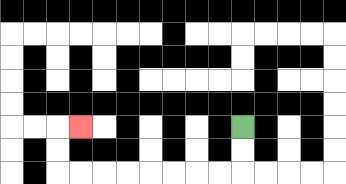{'start': '[10, 5]', 'end': '[3, 5]', 'path_directions': 'D,D,L,L,L,L,L,L,L,L,U,U,R', 'path_coordinates': '[[10, 5], [10, 6], [10, 7], [9, 7], [8, 7], [7, 7], [6, 7], [5, 7], [4, 7], [3, 7], [2, 7], [2, 6], [2, 5], [3, 5]]'}